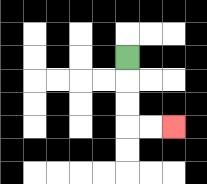{'start': '[5, 2]', 'end': '[7, 5]', 'path_directions': 'D,D,D,R,R', 'path_coordinates': '[[5, 2], [5, 3], [5, 4], [5, 5], [6, 5], [7, 5]]'}